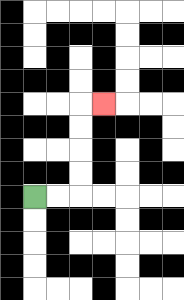{'start': '[1, 8]', 'end': '[4, 4]', 'path_directions': 'R,R,U,U,U,U,R', 'path_coordinates': '[[1, 8], [2, 8], [3, 8], [3, 7], [3, 6], [3, 5], [3, 4], [4, 4]]'}